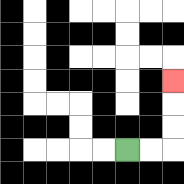{'start': '[5, 6]', 'end': '[7, 3]', 'path_directions': 'R,R,U,U,U', 'path_coordinates': '[[5, 6], [6, 6], [7, 6], [7, 5], [7, 4], [7, 3]]'}